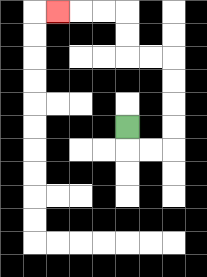{'start': '[5, 5]', 'end': '[2, 0]', 'path_directions': 'D,R,R,U,U,U,U,L,L,U,U,L,L,L', 'path_coordinates': '[[5, 5], [5, 6], [6, 6], [7, 6], [7, 5], [7, 4], [7, 3], [7, 2], [6, 2], [5, 2], [5, 1], [5, 0], [4, 0], [3, 0], [2, 0]]'}